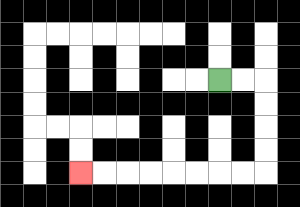{'start': '[9, 3]', 'end': '[3, 7]', 'path_directions': 'R,R,D,D,D,D,L,L,L,L,L,L,L,L', 'path_coordinates': '[[9, 3], [10, 3], [11, 3], [11, 4], [11, 5], [11, 6], [11, 7], [10, 7], [9, 7], [8, 7], [7, 7], [6, 7], [5, 7], [4, 7], [3, 7]]'}